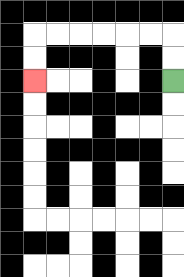{'start': '[7, 3]', 'end': '[1, 3]', 'path_directions': 'U,U,L,L,L,L,L,L,D,D', 'path_coordinates': '[[7, 3], [7, 2], [7, 1], [6, 1], [5, 1], [4, 1], [3, 1], [2, 1], [1, 1], [1, 2], [1, 3]]'}